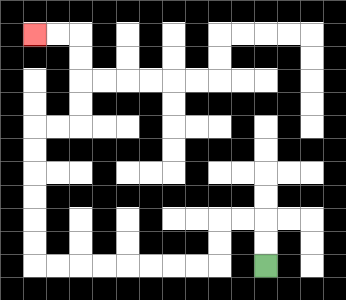{'start': '[11, 11]', 'end': '[1, 1]', 'path_directions': 'U,U,L,L,D,D,L,L,L,L,L,L,L,L,U,U,U,U,U,U,R,R,U,U,U,U,L,L', 'path_coordinates': '[[11, 11], [11, 10], [11, 9], [10, 9], [9, 9], [9, 10], [9, 11], [8, 11], [7, 11], [6, 11], [5, 11], [4, 11], [3, 11], [2, 11], [1, 11], [1, 10], [1, 9], [1, 8], [1, 7], [1, 6], [1, 5], [2, 5], [3, 5], [3, 4], [3, 3], [3, 2], [3, 1], [2, 1], [1, 1]]'}